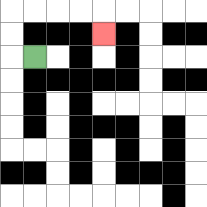{'start': '[1, 2]', 'end': '[4, 1]', 'path_directions': 'L,U,U,R,R,R,R,D', 'path_coordinates': '[[1, 2], [0, 2], [0, 1], [0, 0], [1, 0], [2, 0], [3, 0], [4, 0], [4, 1]]'}